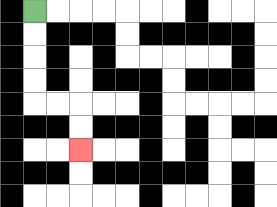{'start': '[1, 0]', 'end': '[3, 6]', 'path_directions': 'D,D,D,D,R,R,D,D', 'path_coordinates': '[[1, 0], [1, 1], [1, 2], [1, 3], [1, 4], [2, 4], [3, 4], [3, 5], [3, 6]]'}